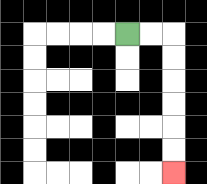{'start': '[5, 1]', 'end': '[7, 7]', 'path_directions': 'R,R,D,D,D,D,D,D', 'path_coordinates': '[[5, 1], [6, 1], [7, 1], [7, 2], [7, 3], [7, 4], [7, 5], [7, 6], [7, 7]]'}